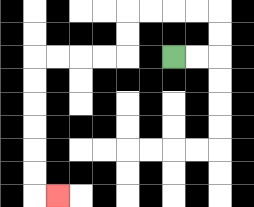{'start': '[7, 2]', 'end': '[2, 8]', 'path_directions': 'R,R,U,U,L,L,L,L,D,D,L,L,L,L,D,D,D,D,D,D,R', 'path_coordinates': '[[7, 2], [8, 2], [9, 2], [9, 1], [9, 0], [8, 0], [7, 0], [6, 0], [5, 0], [5, 1], [5, 2], [4, 2], [3, 2], [2, 2], [1, 2], [1, 3], [1, 4], [1, 5], [1, 6], [1, 7], [1, 8], [2, 8]]'}